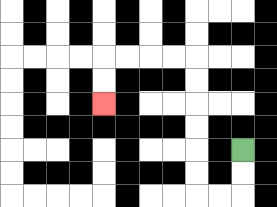{'start': '[10, 6]', 'end': '[4, 4]', 'path_directions': 'D,D,L,L,U,U,U,U,U,U,L,L,L,L,D,D', 'path_coordinates': '[[10, 6], [10, 7], [10, 8], [9, 8], [8, 8], [8, 7], [8, 6], [8, 5], [8, 4], [8, 3], [8, 2], [7, 2], [6, 2], [5, 2], [4, 2], [4, 3], [4, 4]]'}